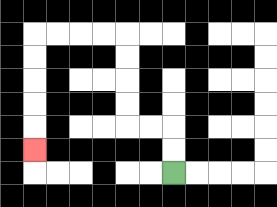{'start': '[7, 7]', 'end': '[1, 6]', 'path_directions': 'U,U,L,L,U,U,U,U,L,L,L,L,D,D,D,D,D', 'path_coordinates': '[[7, 7], [7, 6], [7, 5], [6, 5], [5, 5], [5, 4], [5, 3], [5, 2], [5, 1], [4, 1], [3, 1], [2, 1], [1, 1], [1, 2], [1, 3], [1, 4], [1, 5], [1, 6]]'}